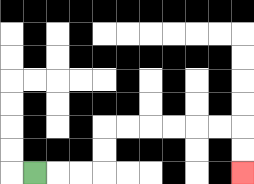{'start': '[1, 7]', 'end': '[10, 7]', 'path_directions': 'R,R,R,U,U,R,R,R,R,R,R,D,D', 'path_coordinates': '[[1, 7], [2, 7], [3, 7], [4, 7], [4, 6], [4, 5], [5, 5], [6, 5], [7, 5], [8, 5], [9, 5], [10, 5], [10, 6], [10, 7]]'}